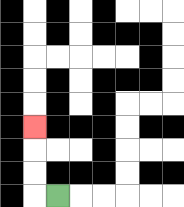{'start': '[2, 8]', 'end': '[1, 5]', 'path_directions': 'L,U,U,U', 'path_coordinates': '[[2, 8], [1, 8], [1, 7], [1, 6], [1, 5]]'}